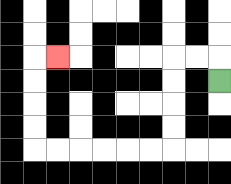{'start': '[9, 3]', 'end': '[2, 2]', 'path_directions': 'U,L,L,D,D,D,D,L,L,L,L,L,L,U,U,U,U,R', 'path_coordinates': '[[9, 3], [9, 2], [8, 2], [7, 2], [7, 3], [7, 4], [7, 5], [7, 6], [6, 6], [5, 6], [4, 6], [3, 6], [2, 6], [1, 6], [1, 5], [1, 4], [1, 3], [1, 2], [2, 2]]'}